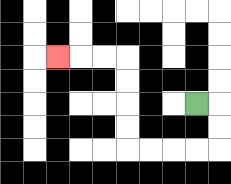{'start': '[8, 4]', 'end': '[2, 2]', 'path_directions': 'R,D,D,L,L,L,L,U,U,U,U,L,L,L', 'path_coordinates': '[[8, 4], [9, 4], [9, 5], [9, 6], [8, 6], [7, 6], [6, 6], [5, 6], [5, 5], [5, 4], [5, 3], [5, 2], [4, 2], [3, 2], [2, 2]]'}